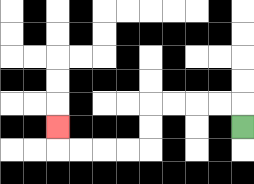{'start': '[10, 5]', 'end': '[2, 5]', 'path_directions': 'U,L,L,L,L,D,D,L,L,L,L,U', 'path_coordinates': '[[10, 5], [10, 4], [9, 4], [8, 4], [7, 4], [6, 4], [6, 5], [6, 6], [5, 6], [4, 6], [3, 6], [2, 6], [2, 5]]'}